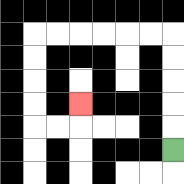{'start': '[7, 6]', 'end': '[3, 4]', 'path_directions': 'U,U,U,U,U,L,L,L,L,L,L,D,D,D,D,R,R,U', 'path_coordinates': '[[7, 6], [7, 5], [7, 4], [7, 3], [7, 2], [7, 1], [6, 1], [5, 1], [4, 1], [3, 1], [2, 1], [1, 1], [1, 2], [1, 3], [1, 4], [1, 5], [2, 5], [3, 5], [3, 4]]'}